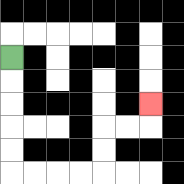{'start': '[0, 2]', 'end': '[6, 4]', 'path_directions': 'D,D,D,D,D,R,R,R,R,U,U,R,R,U', 'path_coordinates': '[[0, 2], [0, 3], [0, 4], [0, 5], [0, 6], [0, 7], [1, 7], [2, 7], [3, 7], [4, 7], [4, 6], [4, 5], [5, 5], [6, 5], [6, 4]]'}